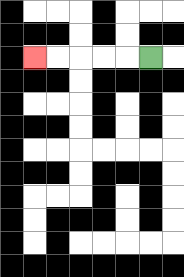{'start': '[6, 2]', 'end': '[1, 2]', 'path_directions': 'L,L,L,L,L', 'path_coordinates': '[[6, 2], [5, 2], [4, 2], [3, 2], [2, 2], [1, 2]]'}